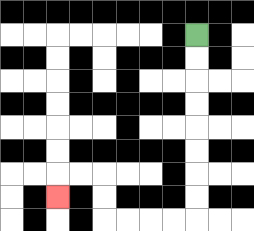{'start': '[8, 1]', 'end': '[2, 8]', 'path_directions': 'D,D,D,D,D,D,D,D,L,L,L,L,U,U,L,L,D', 'path_coordinates': '[[8, 1], [8, 2], [8, 3], [8, 4], [8, 5], [8, 6], [8, 7], [8, 8], [8, 9], [7, 9], [6, 9], [5, 9], [4, 9], [4, 8], [4, 7], [3, 7], [2, 7], [2, 8]]'}